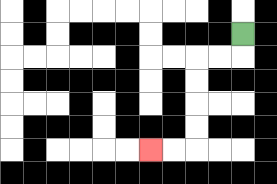{'start': '[10, 1]', 'end': '[6, 6]', 'path_directions': 'D,L,L,D,D,D,D,L,L', 'path_coordinates': '[[10, 1], [10, 2], [9, 2], [8, 2], [8, 3], [8, 4], [8, 5], [8, 6], [7, 6], [6, 6]]'}